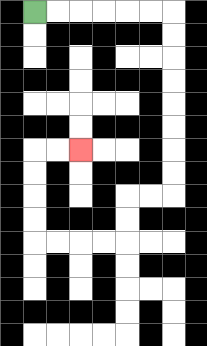{'start': '[1, 0]', 'end': '[3, 6]', 'path_directions': 'R,R,R,R,R,R,D,D,D,D,D,D,D,D,L,L,D,D,L,L,L,L,U,U,U,U,R,R', 'path_coordinates': '[[1, 0], [2, 0], [3, 0], [4, 0], [5, 0], [6, 0], [7, 0], [7, 1], [7, 2], [7, 3], [7, 4], [7, 5], [7, 6], [7, 7], [7, 8], [6, 8], [5, 8], [5, 9], [5, 10], [4, 10], [3, 10], [2, 10], [1, 10], [1, 9], [1, 8], [1, 7], [1, 6], [2, 6], [3, 6]]'}